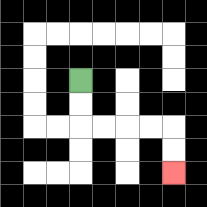{'start': '[3, 3]', 'end': '[7, 7]', 'path_directions': 'D,D,R,R,R,R,D,D', 'path_coordinates': '[[3, 3], [3, 4], [3, 5], [4, 5], [5, 5], [6, 5], [7, 5], [7, 6], [7, 7]]'}